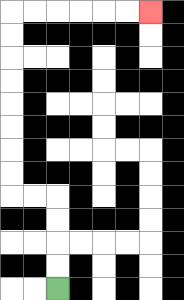{'start': '[2, 12]', 'end': '[6, 0]', 'path_directions': 'U,U,U,U,L,L,U,U,U,U,U,U,U,U,R,R,R,R,R,R', 'path_coordinates': '[[2, 12], [2, 11], [2, 10], [2, 9], [2, 8], [1, 8], [0, 8], [0, 7], [0, 6], [0, 5], [0, 4], [0, 3], [0, 2], [0, 1], [0, 0], [1, 0], [2, 0], [3, 0], [4, 0], [5, 0], [6, 0]]'}